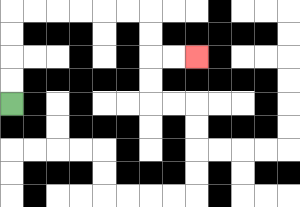{'start': '[0, 4]', 'end': '[8, 2]', 'path_directions': 'U,U,U,U,R,R,R,R,R,R,D,D,R,R', 'path_coordinates': '[[0, 4], [0, 3], [0, 2], [0, 1], [0, 0], [1, 0], [2, 0], [3, 0], [4, 0], [5, 0], [6, 0], [6, 1], [6, 2], [7, 2], [8, 2]]'}